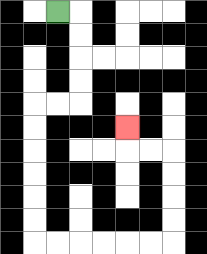{'start': '[2, 0]', 'end': '[5, 5]', 'path_directions': 'R,D,D,D,D,L,L,D,D,D,D,D,D,R,R,R,R,R,R,U,U,U,U,L,L,U', 'path_coordinates': '[[2, 0], [3, 0], [3, 1], [3, 2], [3, 3], [3, 4], [2, 4], [1, 4], [1, 5], [1, 6], [1, 7], [1, 8], [1, 9], [1, 10], [2, 10], [3, 10], [4, 10], [5, 10], [6, 10], [7, 10], [7, 9], [7, 8], [7, 7], [7, 6], [6, 6], [5, 6], [5, 5]]'}